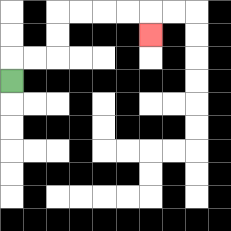{'start': '[0, 3]', 'end': '[6, 1]', 'path_directions': 'U,R,R,U,U,R,R,R,R,D', 'path_coordinates': '[[0, 3], [0, 2], [1, 2], [2, 2], [2, 1], [2, 0], [3, 0], [4, 0], [5, 0], [6, 0], [6, 1]]'}